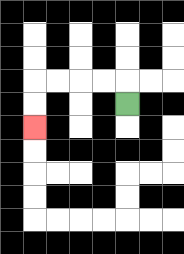{'start': '[5, 4]', 'end': '[1, 5]', 'path_directions': 'U,L,L,L,L,D,D', 'path_coordinates': '[[5, 4], [5, 3], [4, 3], [3, 3], [2, 3], [1, 3], [1, 4], [1, 5]]'}